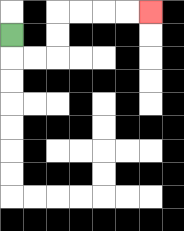{'start': '[0, 1]', 'end': '[6, 0]', 'path_directions': 'D,R,R,U,U,R,R,R,R', 'path_coordinates': '[[0, 1], [0, 2], [1, 2], [2, 2], [2, 1], [2, 0], [3, 0], [4, 0], [5, 0], [6, 0]]'}